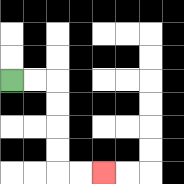{'start': '[0, 3]', 'end': '[4, 7]', 'path_directions': 'R,R,D,D,D,D,R,R', 'path_coordinates': '[[0, 3], [1, 3], [2, 3], [2, 4], [2, 5], [2, 6], [2, 7], [3, 7], [4, 7]]'}